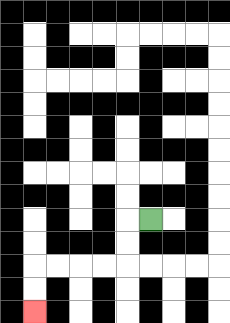{'start': '[6, 9]', 'end': '[1, 13]', 'path_directions': 'L,D,D,L,L,L,L,D,D', 'path_coordinates': '[[6, 9], [5, 9], [5, 10], [5, 11], [4, 11], [3, 11], [2, 11], [1, 11], [1, 12], [1, 13]]'}